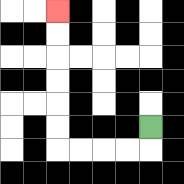{'start': '[6, 5]', 'end': '[2, 0]', 'path_directions': 'D,L,L,L,L,U,U,U,U,U,U', 'path_coordinates': '[[6, 5], [6, 6], [5, 6], [4, 6], [3, 6], [2, 6], [2, 5], [2, 4], [2, 3], [2, 2], [2, 1], [2, 0]]'}